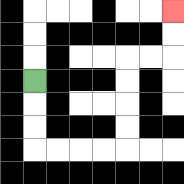{'start': '[1, 3]', 'end': '[7, 0]', 'path_directions': 'D,D,D,R,R,R,R,U,U,U,U,R,R,U,U', 'path_coordinates': '[[1, 3], [1, 4], [1, 5], [1, 6], [2, 6], [3, 6], [4, 6], [5, 6], [5, 5], [5, 4], [5, 3], [5, 2], [6, 2], [7, 2], [7, 1], [7, 0]]'}